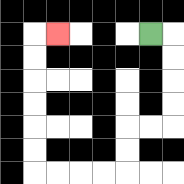{'start': '[6, 1]', 'end': '[2, 1]', 'path_directions': 'R,D,D,D,D,L,L,D,D,L,L,L,L,U,U,U,U,U,U,R', 'path_coordinates': '[[6, 1], [7, 1], [7, 2], [7, 3], [7, 4], [7, 5], [6, 5], [5, 5], [5, 6], [5, 7], [4, 7], [3, 7], [2, 7], [1, 7], [1, 6], [1, 5], [1, 4], [1, 3], [1, 2], [1, 1], [2, 1]]'}